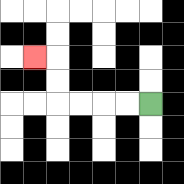{'start': '[6, 4]', 'end': '[1, 2]', 'path_directions': 'L,L,L,L,U,U,L', 'path_coordinates': '[[6, 4], [5, 4], [4, 4], [3, 4], [2, 4], [2, 3], [2, 2], [1, 2]]'}